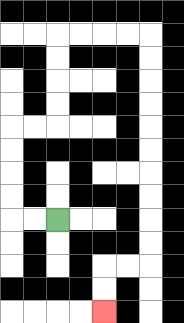{'start': '[2, 9]', 'end': '[4, 13]', 'path_directions': 'L,L,U,U,U,U,R,R,U,U,U,U,R,R,R,R,D,D,D,D,D,D,D,D,D,D,L,L,D,D', 'path_coordinates': '[[2, 9], [1, 9], [0, 9], [0, 8], [0, 7], [0, 6], [0, 5], [1, 5], [2, 5], [2, 4], [2, 3], [2, 2], [2, 1], [3, 1], [4, 1], [5, 1], [6, 1], [6, 2], [6, 3], [6, 4], [6, 5], [6, 6], [6, 7], [6, 8], [6, 9], [6, 10], [6, 11], [5, 11], [4, 11], [4, 12], [4, 13]]'}